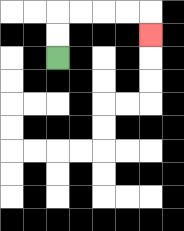{'start': '[2, 2]', 'end': '[6, 1]', 'path_directions': 'U,U,R,R,R,R,D', 'path_coordinates': '[[2, 2], [2, 1], [2, 0], [3, 0], [4, 0], [5, 0], [6, 0], [6, 1]]'}